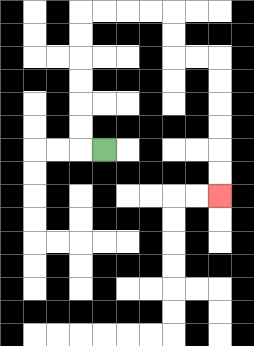{'start': '[4, 6]', 'end': '[9, 8]', 'path_directions': 'L,U,U,U,U,U,U,R,R,R,R,D,D,R,R,D,D,D,D,D,D', 'path_coordinates': '[[4, 6], [3, 6], [3, 5], [3, 4], [3, 3], [3, 2], [3, 1], [3, 0], [4, 0], [5, 0], [6, 0], [7, 0], [7, 1], [7, 2], [8, 2], [9, 2], [9, 3], [9, 4], [9, 5], [9, 6], [9, 7], [9, 8]]'}